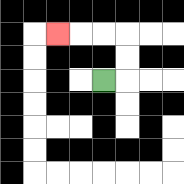{'start': '[4, 3]', 'end': '[2, 1]', 'path_directions': 'R,U,U,L,L,L', 'path_coordinates': '[[4, 3], [5, 3], [5, 2], [5, 1], [4, 1], [3, 1], [2, 1]]'}